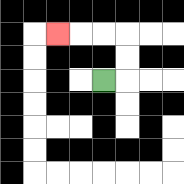{'start': '[4, 3]', 'end': '[2, 1]', 'path_directions': 'R,U,U,L,L,L', 'path_coordinates': '[[4, 3], [5, 3], [5, 2], [5, 1], [4, 1], [3, 1], [2, 1]]'}